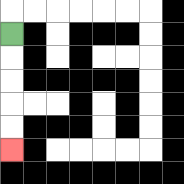{'start': '[0, 1]', 'end': '[0, 6]', 'path_directions': 'D,D,D,D,D', 'path_coordinates': '[[0, 1], [0, 2], [0, 3], [0, 4], [0, 5], [0, 6]]'}